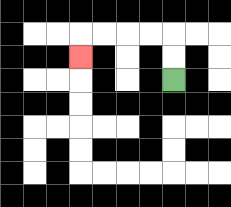{'start': '[7, 3]', 'end': '[3, 2]', 'path_directions': 'U,U,L,L,L,L,D', 'path_coordinates': '[[7, 3], [7, 2], [7, 1], [6, 1], [5, 1], [4, 1], [3, 1], [3, 2]]'}